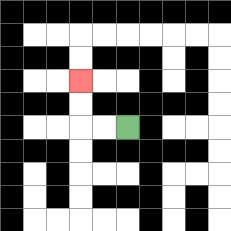{'start': '[5, 5]', 'end': '[3, 3]', 'path_directions': 'L,L,U,U', 'path_coordinates': '[[5, 5], [4, 5], [3, 5], [3, 4], [3, 3]]'}